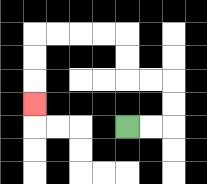{'start': '[5, 5]', 'end': '[1, 4]', 'path_directions': 'R,R,U,U,L,L,U,U,L,L,L,L,D,D,D', 'path_coordinates': '[[5, 5], [6, 5], [7, 5], [7, 4], [7, 3], [6, 3], [5, 3], [5, 2], [5, 1], [4, 1], [3, 1], [2, 1], [1, 1], [1, 2], [1, 3], [1, 4]]'}